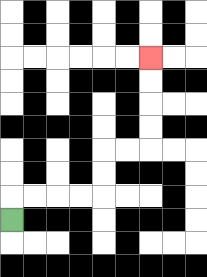{'start': '[0, 9]', 'end': '[6, 2]', 'path_directions': 'U,R,R,R,R,U,U,R,R,U,U,U,U', 'path_coordinates': '[[0, 9], [0, 8], [1, 8], [2, 8], [3, 8], [4, 8], [4, 7], [4, 6], [5, 6], [6, 6], [6, 5], [6, 4], [6, 3], [6, 2]]'}